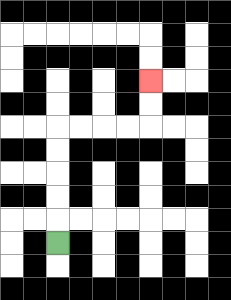{'start': '[2, 10]', 'end': '[6, 3]', 'path_directions': 'U,U,U,U,U,R,R,R,R,U,U', 'path_coordinates': '[[2, 10], [2, 9], [2, 8], [2, 7], [2, 6], [2, 5], [3, 5], [4, 5], [5, 5], [6, 5], [6, 4], [6, 3]]'}